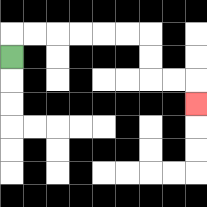{'start': '[0, 2]', 'end': '[8, 4]', 'path_directions': 'U,R,R,R,R,R,R,D,D,R,R,D', 'path_coordinates': '[[0, 2], [0, 1], [1, 1], [2, 1], [3, 1], [4, 1], [5, 1], [6, 1], [6, 2], [6, 3], [7, 3], [8, 3], [8, 4]]'}